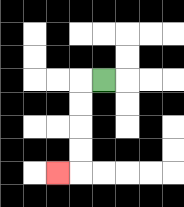{'start': '[4, 3]', 'end': '[2, 7]', 'path_directions': 'L,D,D,D,D,L', 'path_coordinates': '[[4, 3], [3, 3], [3, 4], [3, 5], [3, 6], [3, 7], [2, 7]]'}